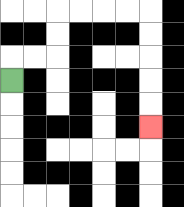{'start': '[0, 3]', 'end': '[6, 5]', 'path_directions': 'U,R,R,U,U,R,R,R,R,D,D,D,D,D', 'path_coordinates': '[[0, 3], [0, 2], [1, 2], [2, 2], [2, 1], [2, 0], [3, 0], [4, 0], [5, 0], [6, 0], [6, 1], [6, 2], [6, 3], [6, 4], [6, 5]]'}